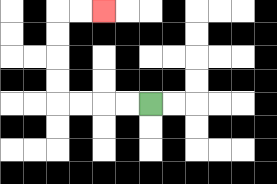{'start': '[6, 4]', 'end': '[4, 0]', 'path_directions': 'L,L,L,L,U,U,U,U,R,R', 'path_coordinates': '[[6, 4], [5, 4], [4, 4], [3, 4], [2, 4], [2, 3], [2, 2], [2, 1], [2, 0], [3, 0], [4, 0]]'}